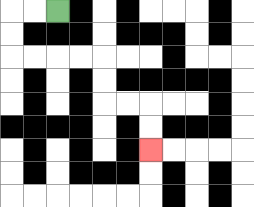{'start': '[2, 0]', 'end': '[6, 6]', 'path_directions': 'L,L,D,D,R,R,R,R,D,D,R,R,D,D', 'path_coordinates': '[[2, 0], [1, 0], [0, 0], [0, 1], [0, 2], [1, 2], [2, 2], [3, 2], [4, 2], [4, 3], [4, 4], [5, 4], [6, 4], [6, 5], [6, 6]]'}